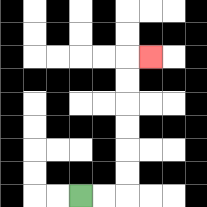{'start': '[3, 8]', 'end': '[6, 2]', 'path_directions': 'R,R,U,U,U,U,U,U,R', 'path_coordinates': '[[3, 8], [4, 8], [5, 8], [5, 7], [5, 6], [5, 5], [5, 4], [5, 3], [5, 2], [6, 2]]'}